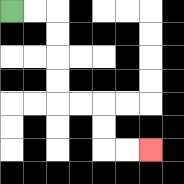{'start': '[0, 0]', 'end': '[6, 6]', 'path_directions': 'R,R,D,D,D,D,R,R,D,D,R,R', 'path_coordinates': '[[0, 0], [1, 0], [2, 0], [2, 1], [2, 2], [2, 3], [2, 4], [3, 4], [4, 4], [4, 5], [4, 6], [5, 6], [6, 6]]'}